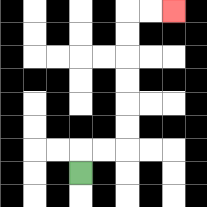{'start': '[3, 7]', 'end': '[7, 0]', 'path_directions': 'U,R,R,U,U,U,U,U,U,R,R', 'path_coordinates': '[[3, 7], [3, 6], [4, 6], [5, 6], [5, 5], [5, 4], [5, 3], [5, 2], [5, 1], [5, 0], [6, 0], [7, 0]]'}